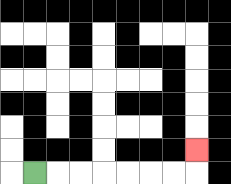{'start': '[1, 7]', 'end': '[8, 6]', 'path_directions': 'R,R,R,R,R,R,R,U', 'path_coordinates': '[[1, 7], [2, 7], [3, 7], [4, 7], [5, 7], [6, 7], [7, 7], [8, 7], [8, 6]]'}